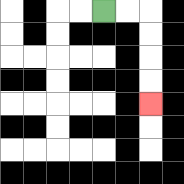{'start': '[4, 0]', 'end': '[6, 4]', 'path_directions': 'R,R,D,D,D,D', 'path_coordinates': '[[4, 0], [5, 0], [6, 0], [6, 1], [6, 2], [6, 3], [6, 4]]'}